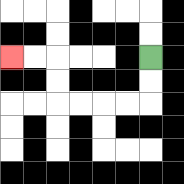{'start': '[6, 2]', 'end': '[0, 2]', 'path_directions': 'D,D,L,L,L,L,U,U,L,L', 'path_coordinates': '[[6, 2], [6, 3], [6, 4], [5, 4], [4, 4], [3, 4], [2, 4], [2, 3], [2, 2], [1, 2], [0, 2]]'}